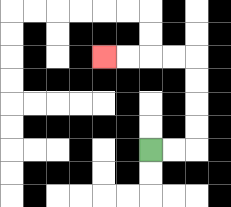{'start': '[6, 6]', 'end': '[4, 2]', 'path_directions': 'R,R,U,U,U,U,L,L,L,L', 'path_coordinates': '[[6, 6], [7, 6], [8, 6], [8, 5], [8, 4], [8, 3], [8, 2], [7, 2], [6, 2], [5, 2], [4, 2]]'}